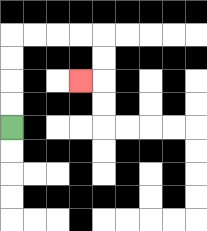{'start': '[0, 5]', 'end': '[3, 3]', 'path_directions': 'U,U,U,U,R,R,R,R,D,D,L', 'path_coordinates': '[[0, 5], [0, 4], [0, 3], [0, 2], [0, 1], [1, 1], [2, 1], [3, 1], [4, 1], [4, 2], [4, 3], [3, 3]]'}